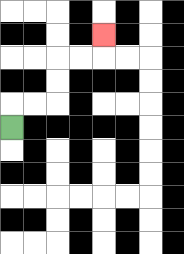{'start': '[0, 5]', 'end': '[4, 1]', 'path_directions': 'U,R,R,U,U,R,R,U', 'path_coordinates': '[[0, 5], [0, 4], [1, 4], [2, 4], [2, 3], [2, 2], [3, 2], [4, 2], [4, 1]]'}